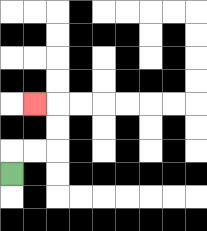{'start': '[0, 7]', 'end': '[1, 4]', 'path_directions': 'U,R,R,U,U,L', 'path_coordinates': '[[0, 7], [0, 6], [1, 6], [2, 6], [2, 5], [2, 4], [1, 4]]'}